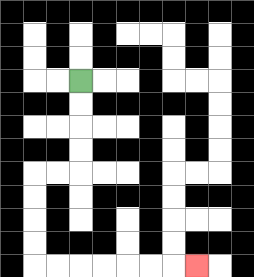{'start': '[3, 3]', 'end': '[8, 11]', 'path_directions': 'D,D,D,D,L,L,D,D,D,D,R,R,R,R,R,R,R', 'path_coordinates': '[[3, 3], [3, 4], [3, 5], [3, 6], [3, 7], [2, 7], [1, 7], [1, 8], [1, 9], [1, 10], [1, 11], [2, 11], [3, 11], [4, 11], [5, 11], [6, 11], [7, 11], [8, 11]]'}